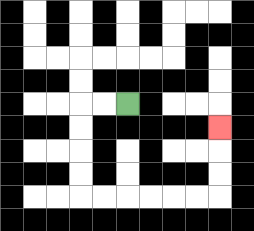{'start': '[5, 4]', 'end': '[9, 5]', 'path_directions': 'L,L,D,D,D,D,R,R,R,R,R,R,U,U,U', 'path_coordinates': '[[5, 4], [4, 4], [3, 4], [3, 5], [3, 6], [3, 7], [3, 8], [4, 8], [5, 8], [6, 8], [7, 8], [8, 8], [9, 8], [9, 7], [9, 6], [9, 5]]'}